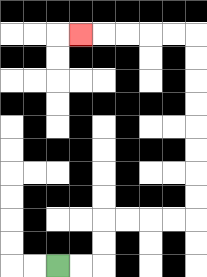{'start': '[2, 11]', 'end': '[3, 1]', 'path_directions': 'R,R,U,U,R,R,R,R,U,U,U,U,U,U,U,U,L,L,L,L,L', 'path_coordinates': '[[2, 11], [3, 11], [4, 11], [4, 10], [4, 9], [5, 9], [6, 9], [7, 9], [8, 9], [8, 8], [8, 7], [8, 6], [8, 5], [8, 4], [8, 3], [8, 2], [8, 1], [7, 1], [6, 1], [5, 1], [4, 1], [3, 1]]'}